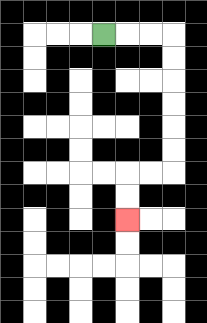{'start': '[4, 1]', 'end': '[5, 9]', 'path_directions': 'R,R,R,D,D,D,D,D,D,L,L,D,D', 'path_coordinates': '[[4, 1], [5, 1], [6, 1], [7, 1], [7, 2], [7, 3], [7, 4], [7, 5], [7, 6], [7, 7], [6, 7], [5, 7], [5, 8], [5, 9]]'}